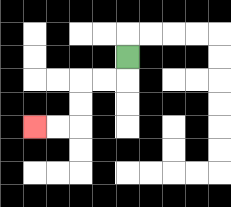{'start': '[5, 2]', 'end': '[1, 5]', 'path_directions': 'D,L,L,D,D,L,L', 'path_coordinates': '[[5, 2], [5, 3], [4, 3], [3, 3], [3, 4], [3, 5], [2, 5], [1, 5]]'}